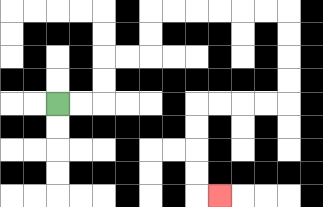{'start': '[2, 4]', 'end': '[9, 8]', 'path_directions': 'R,R,U,U,R,R,U,U,R,R,R,R,R,R,D,D,D,D,L,L,L,L,D,D,D,D,R', 'path_coordinates': '[[2, 4], [3, 4], [4, 4], [4, 3], [4, 2], [5, 2], [6, 2], [6, 1], [6, 0], [7, 0], [8, 0], [9, 0], [10, 0], [11, 0], [12, 0], [12, 1], [12, 2], [12, 3], [12, 4], [11, 4], [10, 4], [9, 4], [8, 4], [8, 5], [8, 6], [8, 7], [8, 8], [9, 8]]'}